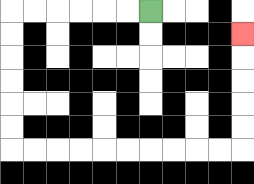{'start': '[6, 0]', 'end': '[10, 1]', 'path_directions': 'L,L,L,L,L,L,D,D,D,D,D,D,R,R,R,R,R,R,R,R,R,R,U,U,U,U,U', 'path_coordinates': '[[6, 0], [5, 0], [4, 0], [3, 0], [2, 0], [1, 0], [0, 0], [0, 1], [0, 2], [0, 3], [0, 4], [0, 5], [0, 6], [1, 6], [2, 6], [3, 6], [4, 6], [5, 6], [6, 6], [7, 6], [8, 6], [9, 6], [10, 6], [10, 5], [10, 4], [10, 3], [10, 2], [10, 1]]'}